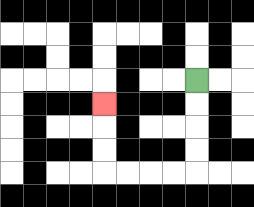{'start': '[8, 3]', 'end': '[4, 4]', 'path_directions': 'D,D,D,D,L,L,L,L,U,U,U', 'path_coordinates': '[[8, 3], [8, 4], [8, 5], [8, 6], [8, 7], [7, 7], [6, 7], [5, 7], [4, 7], [4, 6], [4, 5], [4, 4]]'}